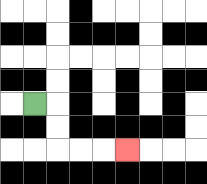{'start': '[1, 4]', 'end': '[5, 6]', 'path_directions': 'R,D,D,R,R,R', 'path_coordinates': '[[1, 4], [2, 4], [2, 5], [2, 6], [3, 6], [4, 6], [5, 6]]'}